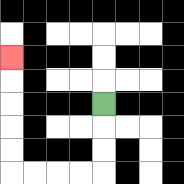{'start': '[4, 4]', 'end': '[0, 2]', 'path_directions': 'D,D,D,L,L,L,L,U,U,U,U,U', 'path_coordinates': '[[4, 4], [4, 5], [4, 6], [4, 7], [3, 7], [2, 7], [1, 7], [0, 7], [0, 6], [0, 5], [0, 4], [0, 3], [0, 2]]'}